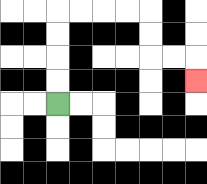{'start': '[2, 4]', 'end': '[8, 3]', 'path_directions': 'U,U,U,U,R,R,R,R,D,D,R,R,D', 'path_coordinates': '[[2, 4], [2, 3], [2, 2], [2, 1], [2, 0], [3, 0], [4, 0], [5, 0], [6, 0], [6, 1], [6, 2], [7, 2], [8, 2], [8, 3]]'}